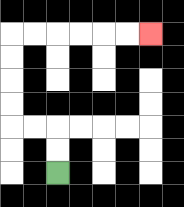{'start': '[2, 7]', 'end': '[6, 1]', 'path_directions': 'U,U,L,L,U,U,U,U,R,R,R,R,R,R', 'path_coordinates': '[[2, 7], [2, 6], [2, 5], [1, 5], [0, 5], [0, 4], [0, 3], [0, 2], [0, 1], [1, 1], [2, 1], [3, 1], [4, 1], [5, 1], [6, 1]]'}